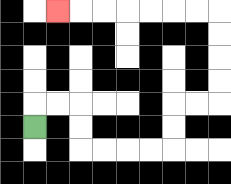{'start': '[1, 5]', 'end': '[2, 0]', 'path_directions': 'U,R,R,D,D,R,R,R,R,U,U,R,R,U,U,U,U,L,L,L,L,L,L,L', 'path_coordinates': '[[1, 5], [1, 4], [2, 4], [3, 4], [3, 5], [3, 6], [4, 6], [5, 6], [6, 6], [7, 6], [7, 5], [7, 4], [8, 4], [9, 4], [9, 3], [9, 2], [9, 1], [9, 0], [8, 0], [7, 0], [6, 0], [5, 0], [4, 0], [3, 0], [2, 0]]'}